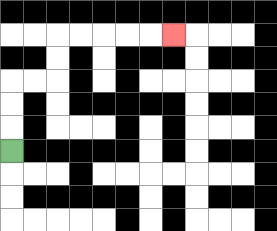{'start': '[0, 6]', 'end': '[7, 1]', 'path_directions': 'U,U,U,R,R,U,U,R,R,R,R,R', 'path_coordinates': '[[0, 6], [0, 5], [0, 4], [0, 3], [1, 3], [2, 3], [2, 2], [2, 1], [3, 1], [4, 1], [5, 1], [6, 1], [7, 1]]'}